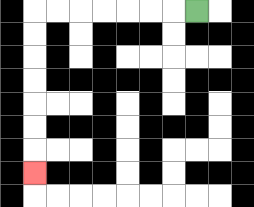{'start': '[8, 0]', 'end': '[1, 7]', 'path_directions': 'L,L,L,L,L,L,L,D,D,D,D,D,D,D', 'path_coordinates': '[[8, 0], [7, 0], [6, 0], [5, 0], [4, 0], [3, 0], [2, 0], [1, 0], [1, 1], [1, 2], [1, 3], [1, 4], [1, 5], [1, 6], [1, 7]]'}